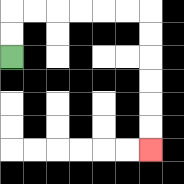{'start': '[0, 2]', 'end': '[6, 6]', 'path_directions': 'U,U,R,R,R,R,R,R,D,D,D,D,D,D', 'path_coordinates': '[[0, 2], [0, 1], [0, 0], [1, 0], [2, 0], [3, 0], [4, 0], [5, 0], [6, 0], [6, 1], [6, 2], [6, 3], [6, 4], [6, 5], [6, 6]]'}